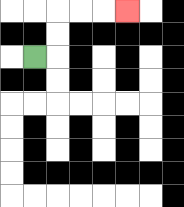{'start': '[1, 2]', 'end': '[5, 0]', 'path_directions': 'R,U,U,R,R,R', 'path_coordinates': '[[1, 2], [2, 2], [2, 1], [2, 0], [3, 0], [4, 0], [5, 0]]'}